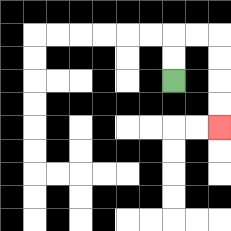{'start': '[7, 3]', 'end': '[9, 5]', 'path_directions': 'U,U,R,R,D,D,D,D', 'path_coordinates': '[[7, 3], [7, 2], [7, 1], [8, 1], [9, 1], [9, 2], [9, 3], [9, 4], [9, 5]]'}